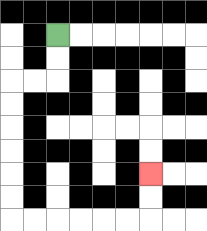{'start': '[2, 1]', 'end': '[6, 7]', 'path_directions': 'D,D,L,L,D,D,D,D,D,D,R,R,R,R,R,R,U,U', 'path_coordinates': '[[2, 1], [2, 2], [2, 3], [1, 3], [0, 3], [0, 4], [0, 5], [0, 6], [0, 7], [0, 8], [0, 9], [1, 9], [2, 9], [3, 9], [4, 9], [5, 9], [6, 9], [6, 8], [6, 7]]'}